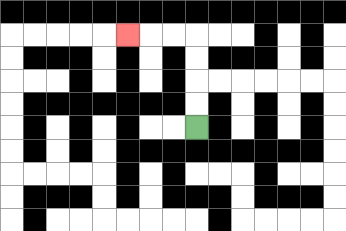{'start': '[8, 5]', 'end': '[5, 1]', 'path_directions': 'U,U,U,U,L,L,L', 'path_coordinates': '[[8, 5], [8, 4], [8, 3], [8, 2], [8, 1], [7, 1], [6, 1], [5, 1]]'}